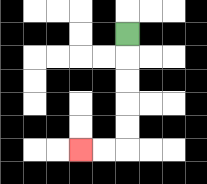{'start': '[5, 1]', 'end': '[3, 6]', 'path_directions': 'D,D,D,D,D,L,L', 'path_coordinates': '[[5, 1], [5, 2], [5, 3], [5, 4], [5, 5], [5, 6], [4, 6], [3, 6]]'}